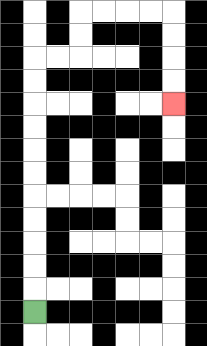{'start': '[1, 13]', 'end': '[7, 4]', 'path_directions': 'U,U,U,U,U,U,U,U,U,U,U,R,R,U,U,R,R,R,R,D,D,D,D', 'path_coordinates': '[[1, 13], [1, 12], [1, 11], [1, 10], [1, 9], [1, 8], [1, 7], [1, 6], [1, 5], [1, 4], [1, 3], [1, 2], [2, 2], [3, 2], [3, 1], [3, 0], [4, 0], [5, 0], [6, 0], [7, 0], [7, 1], [7, 2], [7, 3], [7, 4]]'}